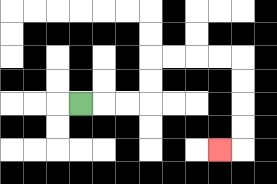{'start': '[3, 4]', 'end': '[9, 6]', 'path_directions': 'R,R,R,U,U,R,R,R,R,D,D,D,D,L', 'path_coordinates': '[[3, 4], [4, 4], [5, 4], [6, 4], [6, 3], [6, 2], [7, 2], [8, 2], [9, 2], [10, 2], [10, 3], [10, 4], [10, 5], [10, 6], [9, 6]]'}